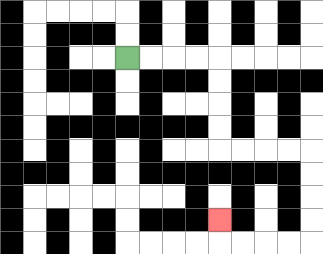{'start': '[5, 2]', 'end': '[9, 9]', 'path_directions': 'R,R,R,R,D,D,D,D,R,R,R,R,D,D,D,D,L,L,L,L,U', 'path_coordinates': '[[5, 2], [6, 2], [7, 2], [8, 2], [9, 2], [9, 3], [9, 4], [9, 5], [9, 6], [10, 6], [11, 6], [12, 6], [13, 6], [13, 7], [13, 8], [13, 9], [13, 10], [12, 10], [11, 10], [10, 10], [9, 10], [9, 9]]'}